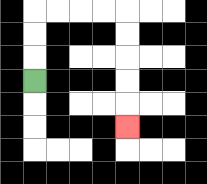{'start': '[1, 3]', 'end': '[5, 5]', 'path_directions': 'U,U,U,R,R,R,R,D,D,D,D,D', 'path_coordinates': '[[1, 3], [1, 2], [1, 1], [1, 0], [2, 0], [3, 0], [4, 0], [5, 0], [5, 1], [5, 2], [5, 3], [5, 4], [5, 5]]'}